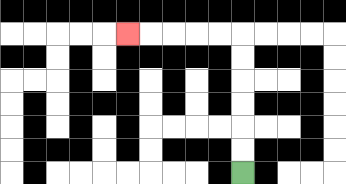{'start': '[10, 7]', 'end': '[5, 1]', 'path_directions': 'U,U,U,U,U,U,L,L,L,L,L', 'path_coordinates': '[[10, 7], [10, 6], [10, 5], [10, 4], [10, 3], [10, 2], [10, 1], [9, 1], [8, 1], [7, 1], [6, 1], [5, 1]]'}